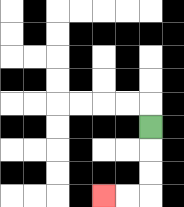{'start': '[6, 5]', 'end': '[4, 8]', 'path_directions': 'D,D,D,L,L', 'path_coordinates': '[[6, 5], [6, 6], [6, 7], [6, 8], [5, 8], [4, 8]]'}